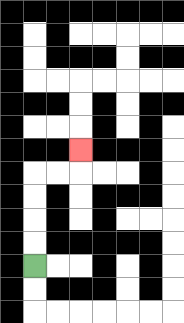{'start': '[1, 11]', 'end': '[3, 6]', 'path_directions': 'U,U,U,U,R,R,U', 'path_coordinates': '[[1, 11], [1, 10], [1, 9], [1, 8], [1, 7], [2, 7], [3, 7], [3, 6]]'}